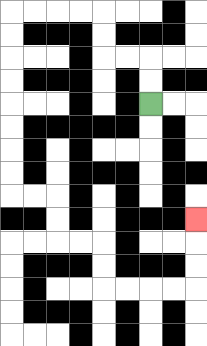{'start': '[6, 4]', 'end': '[8, 9]', 'path_directions': 'U,U,L,L,U,U,L,L,L,L,D,D,D,D,D,D,D,D,R,R,D,D,R,R,D,D,R,R,R,R,U,U,U', 'path_coordinates': '[[6, 4], [6, 3], [6, 2], [5, 2], [4, 2], [4, 1], [4, 0], [3, 0], [2, 0], [1, 0], [0, 0], [0, 1], [0, 2], [0, 3], [0, 4], [0, 5], [0, 6], [0, 7], [0, 8], [1, 8], [2, 8], [2, 9], [2, 10], [3, 10], [4, 10], [4, 11], [4, 12], [5, 12], [6, 12], [7, 12], [8, 12], [8, 11], [8, 10], [8, 9]]'}